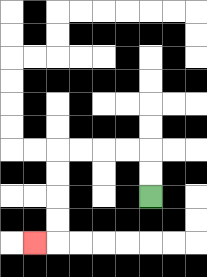{'start': '[6, 8]', 'end': '[1, 10]', 'path_directions': 'U,U,L,L,L,L,D,D,D,D,L', 'path_coordinates': '[[6, 8], [6, 7], [6, 6], [5, 6], [4, 6], [3, 6], [2, 6], [2, 7], [2, 8], [2, 9], [2, 10], [1, 10]]'}